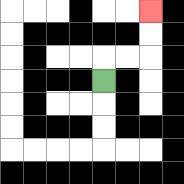{'start': '[4, 3]', 'end': '[6, 0]', 'path_directions': 'U,R,R,U,U', 'path_coordinates': '[[4, 3], [4, 2], [5, 2], [6, 2], [6, 1], [6, 0]]'}